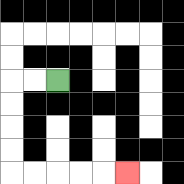{'start': '[2, 3]', 'end': '[5, 7]', 'path_directions': 'L,L,D,D,D,D,R,R,R,R,R', 'path_coordinates': '[[2, 3], [1, 3], [0, 3], [0, 4], [0, 5], [0, 6], [0, 7], [1, 7], [2, 7], [3, 7], [4, 7], [5, 7]]'}